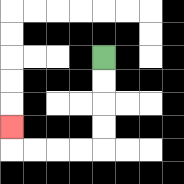{'start': '[4, 2]', 'end': '[0, 5]', 'path_directions': 'D,D,D,D,L,L,L,L,U', 'path_coordinates': '[[4, 2], [4, 3], [4, 4], [4, 5], [4, 6], [3, 6], [2, 6], [1, 6], [0, 6], [0, 5]]'}